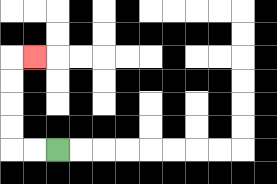{'start': '[2, 6]', 'end': '[1, 2]', 'path_directions': 'L,L,U,U,U,U,R', 'path_coordinates': '[[2, 6], [1, 6], [0, 6], [0, 5], [0, 4], [0, 3], [0, 2], [1, 2]]'}